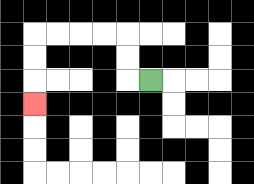{'start': '[6, 3]', 'end': '[1, 4]', 'path_directions': 'L,U,U,L,L,L,L,D,D,D', 'path_coordinates': '[[6, 3], [5, 3], [5, 2], [5, 1], [4, 1], [3, 1], [2, 1], [1, 1], [1, 2], [1, 3], [1, 4]]'}